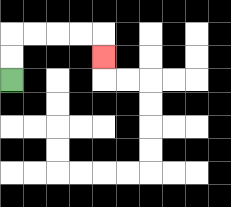{'start': '[0, 3]', 'end': '[4, 2]', 'path_directions': 'U,U,R,R,R,R,D', 'path_coordinates': '[[0, 3], [0, 2], [0, 1], [1, 1], [2, 1], [3, 1], [4, 1], [4, 2]]'}